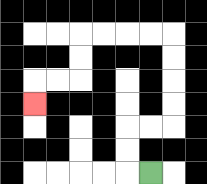{'start': '[6, 7]', 'end': '[1, 4]', 'path_directions': 'L,U,U,R,R,U,U,U,U,L,L,L,L,D,D,L,L,D', 'path_coordinates': '[[6, 7], [5, 7], [5, 6], [5, 5], [6, 5], [7, 5], [7, 4], [7, 3], [7, 2], [7, 1], [6, 1], [5, 1], [4, 1], [3, 1], [3, 2], [3, 3], [2, 3], [1, 3], [1, 4]]'}